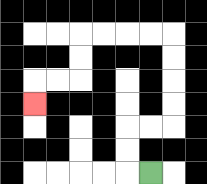{'start': '[6, 7]', 'end': '[1, 4]', 'path_directions': 'L,U,U,R,R,U,U,U,U,L,L,L,L,D,D,L,L,D', 'path_coordinates': '[[6, 7], [5, 7], [5, 6], [5, 5], [6, 5], [7, 5], [7, 4], [7, 3], [7, 2], [7, 1], [6, 1], [5, 1], [4, 1], [3, 1], [3, 2], [3, 3], [2, 3], [1, 3], [1, 4]]'}